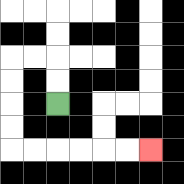{'start': '[2, 4]', 'end': '[6, 6]', 'path_directions': 'U,U,L,L,D,D,D,D,R,R,R,R,R,R', 'path_coordinates': '[[2, 4], [2, 3], [2, 2], [1, 2], [0, 2], [0, 3], [0, 4], [0, 5], [0, 6], [1, 6], [2, 6], [3, 6], [4, 6], [5, 6], [6, 6]]'}